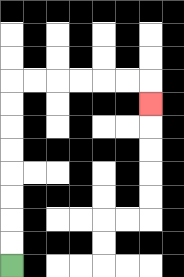{'start': '[0, 11]', 'end': '[6, 4]', 'path_directions': 'U,U,U,U,U,U,U,U,R,R,R,R,R,R,D', 'path_coordinates': '[[0, 11], [0, 10], [0, 9], [0, 8], [0, 7], [0, 6], [0, 5], [0, 4], [0, 3], [1, 3], [2, 3], [3, 3], [4, 3], [5, 3], [6, 3], [6, 4]]'}